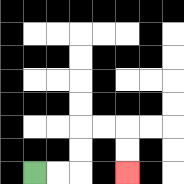{'start': '[1, 7]', 'end': '[5, 7]', 'path_directions': 'R,R,U,U,R,R,D,D', 'path_coordinates': '[[1, 7], [2, 7], [3, 7], [3, 6], [3, 5], [4, 5], [5, 5], [5, 6], [5, 7]]'}